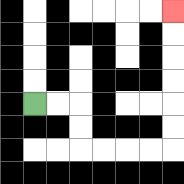{'start': '[1, 4]', 'end': '[7, 0]', 'path_directions': 'R,R,D,D,R,R,R,R,U,U,U,U,U,U', 'path_coordinates': '[[1, 4], [2, 4], [3, 4], [3, 5], [3, 6], [4, 6], [5, 6], [6, 6], [7, 6], [7, 5], [7, 4], [7, 3], [7, 2], [7, 1], [7, 0]]'}